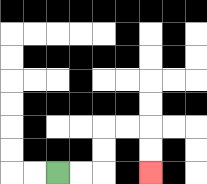{'start': '[2, 7]', 'end': '[6, 7]', 'path_directions': 'R,R,U,U,R,R,D,D', 'path_coordinates': '[[2, 7], [3, 7], [4, 7], [4, 6], [4, 5], [5, 5], [6, 5], [6, 6], [6, 7]]'}